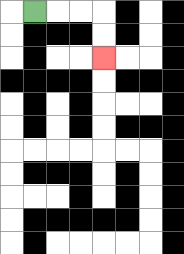{'start': '[1, 0]', 'end': '[4, 2]', 'path_directions': 'R,R,R,D,D', 'path_coordinates': '[[1, 0], [2, 0], [3, 0], [4, 0], [4, 1], [4, 2]]'}